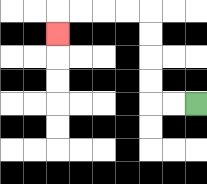{'start': '[8, 4]', 'end': '[2, 1]', 'path_directions': 'L,L,U,U,U,U,L,L,L,L,D', 'path_coordinates': '[[8, 4], [7, 4], [6, 4], [6, 3], [6, 2], [6, 1], [6, 0], [5, 0], [4, 0], [3, 0], [2, 0], [2, 1]]'}